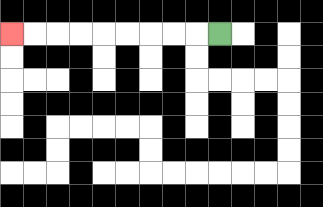{'start': '[9, 1]', 'end': '[0, 1]', 'path_directions': 'L,L,L,L,L,L,L,L,L', 'path_coordinates': '[[9, 1], [8, 1], [7, 1], [6, 1], [5, 1], [4, 1], [3, 1], [2, 1], [1, 1], [0, 1]]'}